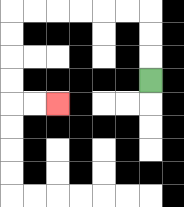{'start': '[6, 3]', 'end': '[2, 4]', 'path_directions': 'U,U,U,L,L,L,L,L,L,D,D,D,D,R,R', 'path_coordinates': '[[6, 3], [6, 2], [6, 1], [6, 0], [5, 0], [4, 0], [3, 0], [2, 0], [1, 0], [0, 0], [0, 1], [0, 2], [0, 3], [0, 4], [1, 4], [2, 4]]'}